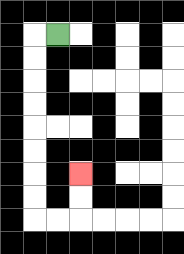{'start': '[2, 1]', 'end': '[3, 7]', 'path_directions': 'L,D,D,D,D,D,D,D,D,R,R,U,U', 'path_coordinates': '[[2, 1], [1, 1], [1, 2], [1, 3], [1, 4], [1, 5], [1, 6], [1, 7], [1, 8], [1, 9], [2, 9], [3, 9], [3, 8], [3, 7]]'}